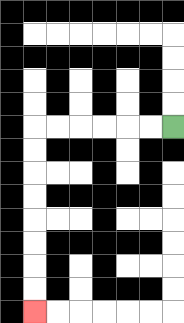{'start': '[7, 5]', 'end': '[1, 13]', 'path_directions': 'L,L,L,L,L,L,D,D,D,D,D,D,D,D', 'path_coordinates': '[[7, 5], [6, 5], [5, 5], [4, 5], [3, 5], [2, 5], [1, 5], [1, 6], [1, 7], [1, 8], [1, 9], [1, 10], [1, 11], [1, 12], [1, 13]]'}